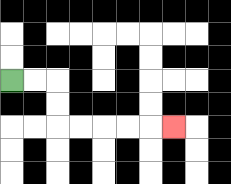{'start': '[0, 3]', 'end': '[7, 5]', 'path_directions': 'R,R,D,D,R,R,R,R,R', 'path_coordinates': '[[0, 3], [1, 3], [2, 3], [2, 4], [2, 5], [3, 5], [4, 5], [5, 5], [6, 5], [7, 5]]'}